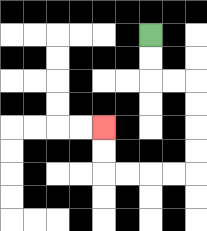{'start': '[6, 1]', 'end': '[4, 5]', 'path_directions': 'D,D,R,R,D,D,D,D,L,L,L,L,U,U', 'path_coordinates': '[[6, 1], [6, 2], [6, 3], [7, 3], [8, 3], [8, 4], [8, 5], [8, 6], [8, 7], [7, 7], [6, 7], [5, 7], [4, 7], [4, 6], [4, 5]]'}